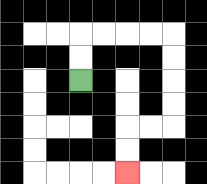{'start': '[3, 3]', 'end': '[5, 7]', 'path_directions': 'U,U,R,R,R,R,D,D,D,D,L,L,D,D', 'path_coordinates': '[[3, 3], [3, 2], [3, 1], [4, 1], [5, 1], [6, 1], [7, 1], [7, 2], [7, 3], [7, 4], [7, 5], [6, 5], [5, 5], [5, 6], [5, 7]]'}